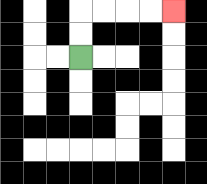{'start': '[3, 2]', 'end': '[7, 0]', 'path_directions': 'U,U,R,R,R,R', 'path_coordinates': '[[3, 2], [3, 1], [3, 0], [4, 0], [5, 0], [6, 0], [7, 0]]'}